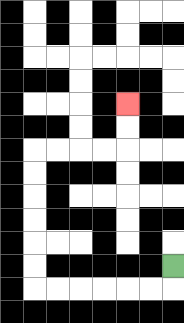{'start': '[7, 11]', 'end': '[5, 4]', 'path_directions': 'D,L,L,L,L,L,L,U,U,U,U,U,U,R,R,R,R,U,U', 'path_coordinates': '[[7, 11], [7, 12], [6, 12], [5, 12], [4, 12], [3, 12], [2, 12], [1, 12], [1, 11], [1, 10], [1, 9], [1, 8], [1, 7], [1, 6], [2, 6], [3, 6], [4, 6], [5, 6], [5, 5], [5, 4]]'}